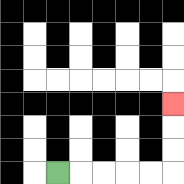{'start': '[2, 7]', 'end': '[7, 4]', 'path_directions': 'R,R,R,R,R,U,U,U', 'path_coordinates': '[[2, 7], [3, 7], [4, 7], [5, 7], [6, 7], [7, 7], [7, 6], [7, 5], [7, 4]]'}